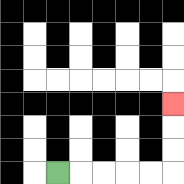{'start': '[2, 7]', 'end': '[7, 4]', 'path_directions': 'R,R,R,R,R,U,U,U', 'path_coordinates': '[[2, 7], [3, 7], [4, 7], [5, 7], [6, 7], [7, 7], [7, 6], [7, 5], [7, 4]]'}